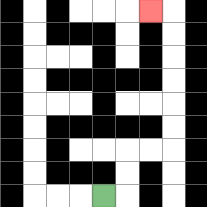{'start': '[4, 8]', 'end': '[6, 0]', 'path_directions': 'R,U,U,R,R,U,U,U,U,U,U,L', 'path_coordinates': '[[4, 8], [5, 8], [5, 7], [5, 6], [6, 6], [7, 6], [7, 5], [7, 4], [7, 3], [7, 2], [7, 1], [7, 0], [6, 0]]'}